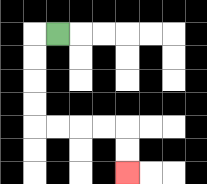{'start': '[2, 1]', 'end': '[5, 7]', 'path_directions': 'L,D,D,D,D,R,R,R,R,D,D', 'path_coordinates': '[[2, 1], [1, 1], [1, 2], [1, 3], [1, 4], [1, 5], [2, 5], [3, 5], [4, 5], [5, 5], [5, 6], [5, 7]]'}